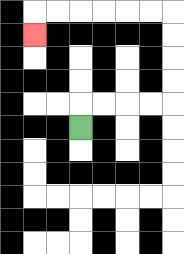{'start': '[3, 5]', 'end': '[1, 1]', 'path_directions': 'U,R,R,R,R,U,U,U,U,L,L,L,L,L,L,D', 'path_coordinates': '[[3, 5], [3, 4], [4, 4], [5, 4], [6, 4], [7, 4], [7, 3], [7, 2], [7, 1], [7, 0], [6, 0], [5, 0], [4, 0], [3, 0], [2, 0], [1, 0], [1, 1]]'}